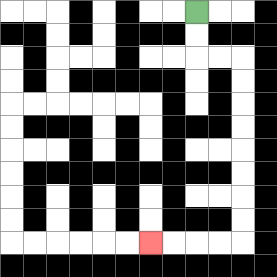{'start': '[8, 0]', 'end': '[6, 10]', 'path_directions': 'D,D,R,R,D,D,D,D,D,D,D,D,L,L,L,L', 'path_coordinates': '[[8, 0], [8, 1], [8, 2], [9, 2], [10, 2], [10, 3], [10, 4], [10, 5], [10, 6], [10, 7], [10, 8], [10, 9], [10, 10], [9, 10], [8, 10], [7, 10], [6, 10]]'}